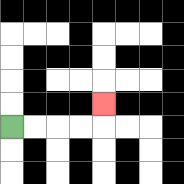{'start': '[0, 5]', 'end': '[4, 4]', 'path_directions': 'R,R,R,R,U', 'path_coordinates': '[[0, 5], [1, 5], [2, 5], [3, 5], [4, 5], [4, 4]]'}